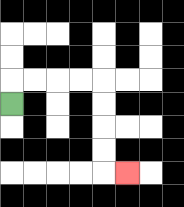{'start': '[0, 4]', 'end': '[5, 7]', 'path_directions': 'U,R,R,R,R,D,D,D,D,R', 'path_coordinates': '[[0, 4], [0, 3], [1, 3], [2, 3], [3, 3], [4, 3], [4, 4], [4, 5], [4, 6], [4, 7], [5, 7]]'}